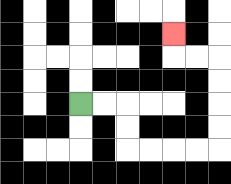{'start': '[3, 4]', 'end': '[7, 1]', 'path_directions': 'R,R,D,D,R,R,R,R,U,U,U,U,L,L,U', 'path_coordinates': '[[3, 4], [4, 4], [5, 4], [5, 5], [5, 6], [6, 6], [7, 6], [8, 6], [9, 6], [9, 5], [9, 4], [9, 3], [9, 2], [8, 2], [7, 2], [7, 1]]'}